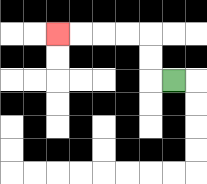{'start': '[7, 3]', 'end': '[2, 1]', 'path_directions': 'L,U,U,L,L,L,L', 'path_coordinates': '[[7, 3], [6, 3], [6, 2], [6, 1], [5, 1], [4, 1], [3, 1], [2, 1]]'}